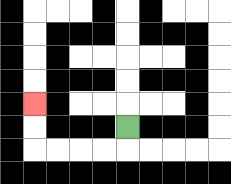{'start': '[5, 5]', 'end': '[1, 4]', 'path_directions': 'D,L,L,L,L,U,U', 'path_coordinates': '[[5, 5], [5, 6], [4, 6], [3, 6], [2, 6], [1, 6], [1, 5], [1, 4]]'}